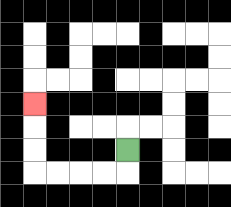{'start': '[5, 6]', 'end': '[1, 4]', 'path_directions': 'D,L,L,L,L,U,U,U', 'path_coordinates': '[[5, 6], [5, 7], [4, 7], [3, 7], [2, 7], [1, 7], [1, 6], [1, 5], [1, 4]]'}